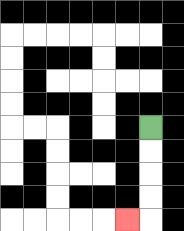{'start': '[6, 5]', 'end': '[5, 9]', 'path_directions': 'D,D,D,D,L', 'path_coordinates': '[[6, 5], [6, 6], [6, 7], [6, 8], [6, 9], [5, 9]]'}